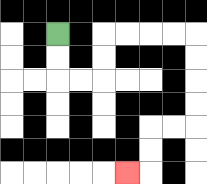{'start': '[2, 1]', 'end': '[5, 7]', 'path_directions': 'D,D,R,R,U,U,R,R,R,R,D,D,D,D,L,L,D,D,L', 'path_coordinates': '[[2, 1], [2, 2], [2, 3], [3, 3], [4, 3], [4, 2], [4, 1], [5, 1], [6, 1], [7, 1], [8, 1], [8, 2], [8, 3], [8, 4], [8, 5], [7, 5], [6, 5], [6, 6], [6, 7], [5, 7]]'}